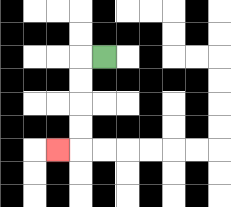{'start': '[4, 2]', 'end': '[2, 6]', 'path_directions': 'L,D,D,D,D,L', 'path_coordinates': '[[4, 2], [3, 2], [3, 3], [3, 4], [3, 5], [3, 6], [2, 6]]'}